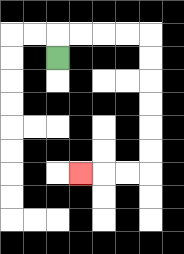{'start': '[2, 2]', 'end': '[3, 7]', 'path_directions': 'U,R,R,R,R,D,D,D,D,D,D,L,L,L', 'path_coordinates': '[[2, 2], [2, 1], [3, 1], [4, 1], [5, 1], [6, 1], [6, 2], [6, 3], [6, 4], [6, 5], [6, 6], [6, 7], [5, 7], [4, 7], [3, 7]]'}